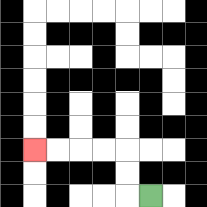{'start': '[6, 8]', 'end': '[1, 6]', 'path_directions': 'L,U,U,L,L,L,L', 'path_coordinates': '[[6, 8], [5, 8], [5, 7], [5, 6], [4, 6], [3, 6], [2, 6], [1, 6]]'}